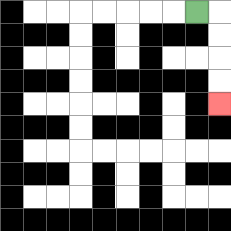{'start': '[8, 0]', 'end': '[9, 4]', 'path_directions': 'R,D,D,D,D', 'path_coordinates': '[[8, 0], [9, 0], [9, 1], [9, 2], [9, 3], [9, 4]]'}